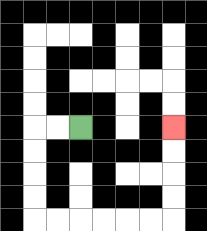{'start': '[3, 5]', 'end': '[7, 5]', 'path_directions': 'L,L,D,D,D,D,R,R,R,R,R,R,U,U,U,U', 'path_coordinates': '[[3, 5], [2, 5], [1, 5], [1, 6], [1, 7], [1, 8], [1, 9], [2, 9], [3, 9], [4, 9], [5, 9], [6, 9], [7, 9], [7, 8], [7, 7], [7, 6], [7, 5]]'}